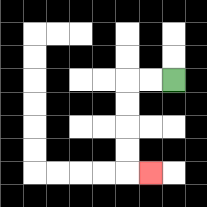{'start': '[7, 3]', 'end': '[6, 7]', 'path_directions': 'L,L,D,D,D,D,R', 'path_coordinates': '[[7, 3], [6, 3], [5, 3], [5, 4], [5, 5], [5, 6], [5, 7], [6, 7]]'}